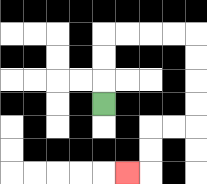{'start': '[4, 4]', 'end': '[5, 7]', 'path_directions': 'U,U,U,R,R,R,R,D,D,D,D,L,L,D,D,L', 'path_coordinates': '[[4, 4], [4, 3], [4, 2], [4, 1], [5, 1], [6, 1], [7, 1], [8, 1], [8, 2], [8, 3], [8, 4], [8, 5], [7, 5], [6, 5], [6, 6], [6, 7], [5, 7]]'}